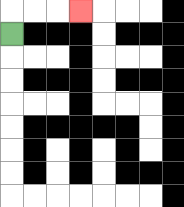{'start': '[0, 1]', 'end': '[3, 0]', 'path_directions': 'U,R,R,R', 'path_coordinates': '[[0, 1], [0, 0], [1, 0], [2, 0], [3, 0]]'}